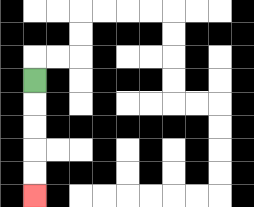{'start': '[1, 3]', 'end': '[1, 8]', 'path_directions': 'D,D,D,D,D', 'path_coordinates': '[[1, 3], [1, 4], [1, 5], [1, 6], [1, 7], [1, 8]]'}